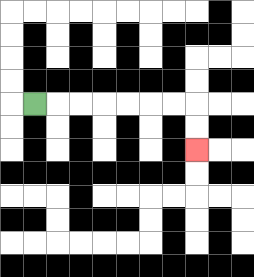{'start': '[1, 4]', 'end': '[8, 6]', 'path_directions': 'R,R,R,R,R,R,R,D,D', 'path_coordinates': '[[1, 4], [2, 4], [3, 4], [4, 4], [5, 4], [6, 4], [7, 4], [8, 4], [8, 5], [8, 6]]'}